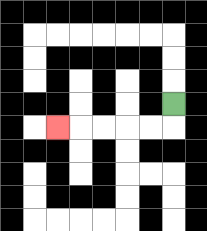{'start': '[7, 4]', 'end': '[2, 5]', 'path_directions': 'D,L,L,L,L,L', 'path_coordinates': '[[7, 4], [7, 5], [6, 5], [5, 5], [4, 5], [3, 5], [2, 5]]'}